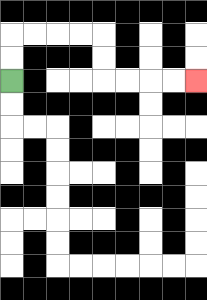{'start': '[0, 3]', 'end': '[8, 3]', 'path_directions': 'U,U,R,R,R,R,D,D,R,R,R,R', 'path_coordinates': '[[0, 3], [0, 2], [0, 1], [1, 1], [2, 1], [3, 1], [4, 1], [4, 2], [4, 3], [5, 3], [6, 3], [7, 3], [8, 3]]'}